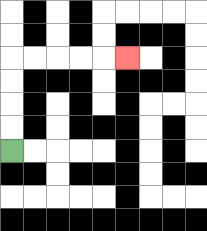{'start': '[0, 6]', 'end': '[5, 2]', 'path_directions': 'U,U,U,U,R,R,R,R,R', 'path_coordinates': '[[0, 6], [0, 5], [0, 4], [0, 3], [0, 2], [1, 2], [2, 2], [3, 2], [4, 2], [5, 2]]'}